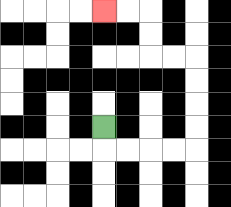{'start': '[4, 5]', 'end': '[4, 0]', 'path_directions': 'D,R,R,R,R,U,U,U,U,L,L,U,U,L,L', 'path_coordinates': '[[4, 5], [4, 6], [5, 6], [6, 6], [7, 6], [8, 6], [8, 5], [8, 4], [8, 3], [8, 2], [7, 2], [6, 2], [6, 1], [6, 0], [5, 0], [4, 0]]'}